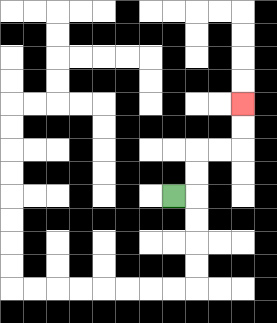{'start': '[7, 8]', 'end': '[10, 4]', 'path_directions': 'R,U,U,R,R,U,U', 'path_coordinates': '[[7, 8], [8, 8], [8, 7], [8, 6], [9, 6], [10, 6], [10, 5], [10, 4]]'}